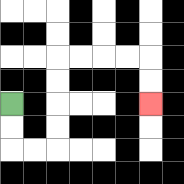{'start': '[0, 4]', 'end': '[6, 4]', 'path_directions': 'D,D,R,R,U,U,U,U,R,R,R,R,D,D', 'path_coordinates': '[[0, 4], [0, 5], [0, 6], [1, 6], [2, 6], [2, 5], [2, 4], [2, 3], [2, 2], [3, 2], [4, 2], [5, 2], [6, 2], [6, 3], [6, 4]]'}